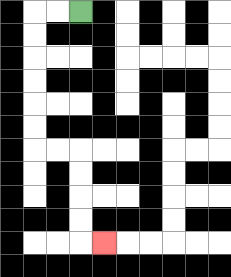{'start': '[3, 0]', 'end': '[4, 10]', 'path_directions': 'L,L,D,D,D,D,D,D,R,R,D,D,D,D,R', 'path_coordinates': '[[3, 0], [2, 0], [1, 0], [1, 1], [1, 2], [1, 3], [1, 4], [1, 5], [1, 6], [2, 6], [3, 6], [3, 7], [3, 8], [3, 9], [3, 10], [4, 10]]'}